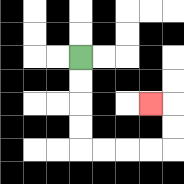{'start': '[3, 2]', 'end': '[6, 4]', 'path_directions': 'D,D,D,D,R,R,R,R,U,U,L', 'path_coordinates': '[[3, 2], [3, 3], [3, 4], [3, 5], [3, 6], [4, 6], [5, 6], [6, 6], [7, 6], [7, 5], [7, 4], [6, 4]]'}